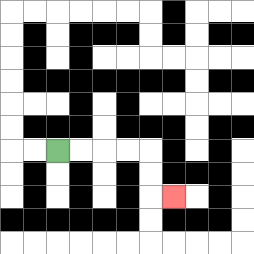{'start': '[2, 6]', 'end': '[7, 8]', 'path_directions': 'R,R,R,R,D,D,R', 'path_coordinates': '[[2, 6], [3, 6], [4, 6], [5, 6], [6, 6], [6, 7], [6, 8], [7, 8]]'}